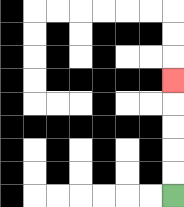{'start': '[7, 8]', 'end': '[7, 3]', 'path_directions': 'U,U,U,U,U', 'path_coordinates': '[[7, 8], [7, 7], [7, 6], [7, 5], [7, 4], [7, 3]]'}